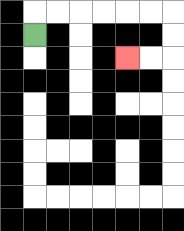{'start': '[1, 1]', 'end': '[5, 2]', 'path_directions': 'U,R,R,R,R,R,R,D,D,L,L', 'path_coordinates': '[[1, 1], [1, 0], [2, 0], [3, 0], [4, 0], [5, 0], [6, 0], [7, 0], [7, 1], [7, 2], [6, 2], [5, 2]]'}